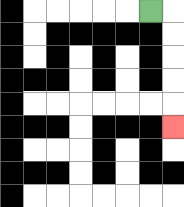{'start': '[6, 0]', 'end': '[7, 5]', 'path_directions': 'R,D,D,D,D,D', 'path_coordinates': '[[6, 0], [7, 0], [7, 1], [7, 2], [7, 3], [7, 4], [7, 5]]'}